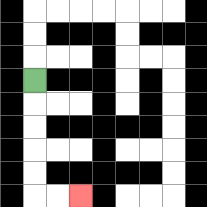{'start': '[1, 3]', 'end': '[3, 8]', 'path_directions': 'D,D,D,D,D,R,R', 'path_coordinates': '[[1, 3], [1, 4], [1, 5], [1, 6], [1, 7], [1, 8], [2, 8], [3, 8]]'}